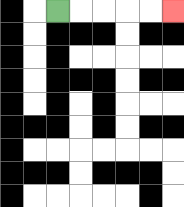{'start': '[2, 0]', 'end': '[7, 0]', 'path_directions': 'R,R,R,R,R', 'path_coordinates': '[[2, 0], [3, 0], [4, 0], [5, 0], [6, 0], [7, 0]]'}